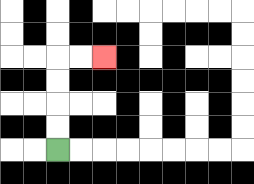{'start': '[2, 6]', 'end': '[4, 2]', 'path_directions': 'U,U,U,U,R,R', 'path_coordinates': '[[2, 6], [2, 5], [2, 4], [2, 3], [2, 2], [3, 2], [4, 2]]'}